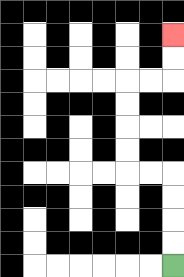{'start': '[7, 11]', 'end': '[7, 1]', 'path_directions': 'U,U,U,U,L,L,U,U,U,U,R,R,U,U', 'path_coordinates': '[[7, 11], [7, 10], [7, 9], [7, 8], [7, 7], [6, 7], [5, 7], [5, 6], [5, 5], [5, 4], [5, 3], [6, 3], [7, 3], [7, 2], [7, 1]]'}